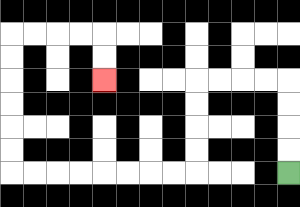{'start': '[12, 7]', 'end': '[4, 3]', 'path_directions': 'U,U,U,U,L,L,L,L,D,D,D,D,L,L,L,L,L,L,L,L,U,U,U,U,U,U,R,R,R,R,D,D', 'path_coordinates': '[[12, 7], [12, 6], [12, 5], [12, 4], [12, 3], [11, 3], [10, 3], [9, 3], [8, 3], [8, 4], [8, 5], [8, 6], [8, 7], [7, 7], [6, 7], [5, 7], [4, 7], [3, 7], [2, 7], [1, 7], [0, 7], [0, 6], [0, 5], [0, 4], [0, 3], [0, 2], [0, 1], [1, 1], [2, 1], [3, 1], [4, 1], [4, 2], [4, 3]]'}